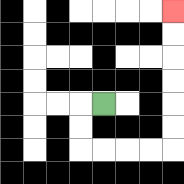{'start': '[4, 4]', 'end': '[7, 0]', 'path_directions': 'L,D,D,R,R,R,R,U,U,U,U,U,U', 'path_coordinates': '[[4, 4], [3, 4], [3, 5], [3, 6], [4, 6], [5, 6], [6, 6], [7, 6], [7, 5], [7, 4], [7, 3], [7, 2], [7, 1], [7, 0]]'}